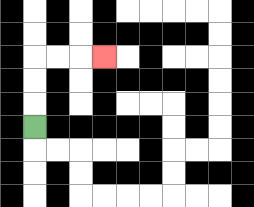{'start': '[1, 5]', 'end': '[4, 2]', 'path_directions': 'U,U,U,R,R,R', 'path_coordinates': '[[1, 5], [1, 4], [1, 3], [1, 2], [2, 2], [3, 2], [4, 2]]'}